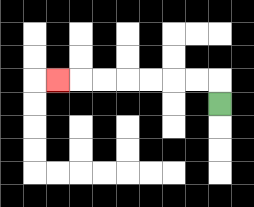{'start': '[9, 4]', 'end': '[2, 3]', 'path_directions': 'U,L,L,L,L,L,L,L', 'path_coordinates': '[[9, 4], [9, 3], [8, 3], [7, 3], [6, 3], [5, 3], [4, 3], [3, 3], [2, 3]]'}